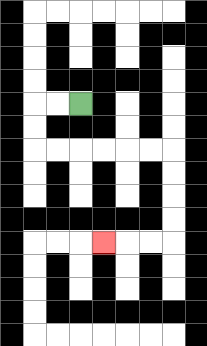{'start': '[3, 4]', 'end': '[4, 10]', 'path_directions': 'L,L,D,D,R,R,R,R,R,R,D,D,D,D,L,L,L', 'path_coordinates': '[[3, 4], [2, 4], [1, 4], [1, 5], [1, 6], [2, 6], [3, 6], [4, 6], [5, 6], [6, 6], [7, 6], [7, 7], [7, 8], [7, 9], [7, 10], [6, 10], [5, 10], [4, 10]]'}